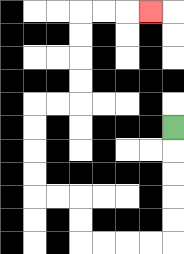{'start': '[7, 5]', 'end': '[6, 0]', 'path_directions': 'D,D,D,D,D,L,L,L,L,U,U,L,L,U,U,U,U,R,R,U,U,U,U,R,R,R', 'path_coordinates': '[[7, 5], [7, 6], [7, 7], [7, 8], [7, 9], [7, 10], [6, 10], [5, 10], [4, 10], [3, 10], [3, 9], [3, 8], [2, 8], [1, 8], [1, 7], [1, 6], [1, 5], [1, 4], [2, 4], [3, 4], [3, 3], [3, 2], [3, 1], [3, 0], [4, 0], [5, 0], [6, 0]]'}